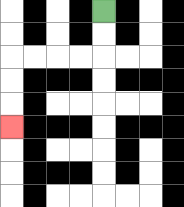{'start': '[4, 0]', 'end': '[0, 5]', 'path_directions': 'D,D,L,L,L,L,D,D,D', 'path_coordinates': '[[4, 0], [4, 1], [4, 2], [3, 2], [2, 2], [1, 2], [0, 2], [0, 3], [0, 4], [0, 5]]'}